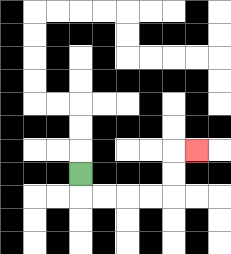{'start': '[3, 7]', 'end': '[8, 6]', 'path_directions': 'D,R,R,R,R,U,U,R', 'path_coordinates': '[[3, 7], [3, 8], [4, 8], [5, 8], [6, 8], [7, 8], [7, 7], [7, 6], [8, 6]]'}